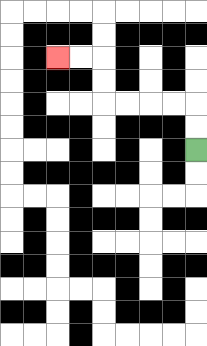{'start': '[8, 6]', 'end': '[2, 2]', 'path_directions': 'U,U,L,L,L,L,U,U,L,L', 'path_coordinates': '[[8, 6], [8, 5], [8, 4], [7, 4], [6, 4], [5, 4], [4, 4], [4, 3], [4, 2], [3, 2], [2, 2]]'}